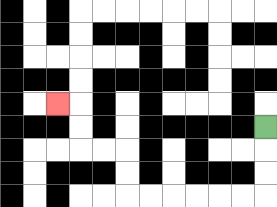{'start': '[11, 5]', 'end': '[2, 4]', 'path_directions': 'D,D,D,L,L,L,L,L,L,U,U,L,L,U,U,L', 'path_coordinates': '[[11, 5], [11, 6], [11, 7], [11, 8], [10, 8], [9, 8], [8, 8], [7, 8], [6, 8], [5, 8], [5, 7], [5, 6], [4, 6], [3, 6], [3, 5], [3, 4], [2, 4]]'}